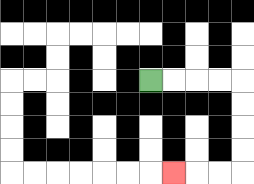{'start': '[6, 3]', 'end': '[7, 7]', 'path_directions': 'R,R,R,R,D,D,D,D,L,L,L', 'path_coordinates': '[[6, 3], [7, 3], [8, 3], [9, 3], [10, 3], [10, 4], [10, 5], [10, 6], [10, 7], [9, 7], [8, 7], [7, 7]]'}